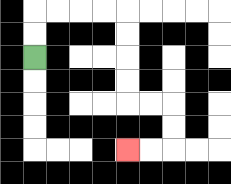{'start': '[1, 2]', 'end': '[5, 6]', 'path_directions': 'U,U,R,R,R,R,D,D,D,D,R,R,D,D,L,L', 'path_coordinates': '[[1, 2], [1, 1], [1, 0], [2, 0], [3, 0], [4, 0], [5, 0], [5, 1], [5, 2], [5, 3], [5, 4], [6, 4], [7, 4], [7, 5], [7, 6], [6, 6], [5, 6]]'}